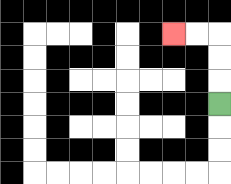{'start': '[9, 4]', 'end': '[7, 1]', 'path_directions': 'U,U,U,L,L', 'path_coordinates': '[[9, 4], [9, 3], [9, 2], [9, 1], [8, 1], [7, 1]]'}